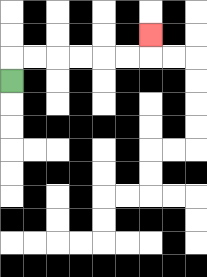{'start': '[0, 3]', 'end': '[6, 1]', 'path_directions': 'U,R,R,R,R,R,R,U', 'path_coordinates': '[[0, 3], [0, 2], [1, 2], [2, 2], [3, 2], [4, 2], [5, 2], [6, 2], [6, 1]]'}